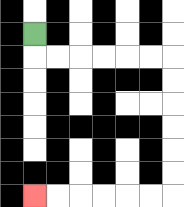{'start': '[1, 1]', 'end': '[1, 8]', 'path_directions': 'D,R,R,R,R,R,R,D,D,D,D,D,D,L,L,L,L,L,L', 'path_coordinates': '[[1, 1], [1, 2], [2, 2], [3, 2], [4, 2], [5, 2], [6, 2], [7, 2], [7, 3], [7, 4], [7, 5], [7, 6], [7, 7], [7, 8], [6, 8], [5, 8], [4, 8], [3, 8], [2, 8], [1, 8]]'}